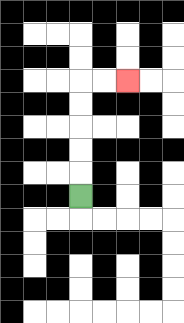{'start': '[3, 8]', 'end': '[5, 3]', 'path_directions': 'U,U,U,U,U,R,R', 'path_coordinates': '[[3, 8], [3, 7], [3, 6], [3, 5], [3, 4], [3, 3], [4, 3], [5, 3]]'}